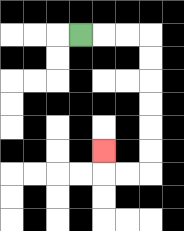{'start': '[3, 1]', 'end': '[4, 6]', 'path_directions': 'R,R,R,D,D,D,D,D,D,L,L,U', 'path_coordinates': '[[3, 1], [4, 1], [5, 1], [6, 1], [6, 2], [6, 3], [6, 4], [6, 5], [6, 6], [6, 7], [5, 7], [4, 7], [4, 6]]'}